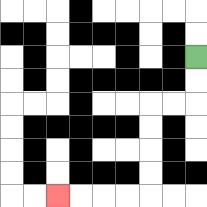{'start': '[8, 2]', 'end': '[2, 8]', 'path_directions': 'D,D,L,L,D,D,D,D,L,L,L,L', 'path_coordinates': '[[8, 2], [8, 3], [8, 4], [7, 4], [6, 4], [6, 5], [6, 6], [6, 7], [6, 8], [5, 8], [4, 8], [3, 8], [2, 8]]'}